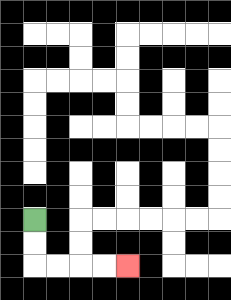{'start': '[1, 9]', 'end': '[5, 11]', 'path_directions': 'D,D,R,R,R,R', 'path_coordinates': '[[1, 9], [1, 10], [1, 11], [2, 11], [3, 11], [4, 11], [5, 11]]'}